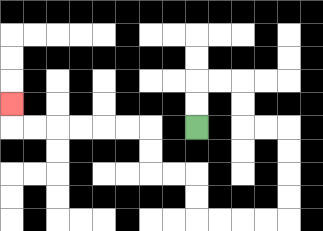{'start': '[8, 5]', 'end': '[0, 4]', 'path_directions': 'U,U,R,R,D,D,R,R,D,D,D,D,L,L,L,L,U,U,L,L,U,U,L,L,L,L,L,L,U', 'path_coordinates': '[[8, 5], [8, 4], [8, 3], [9, 3], [10, 3], [10, 4], [10, 5], [11, 5], [12, 5], [12, 6], [12, 7], [12, 8], [12, 9], [11, 9], [10, 9], [9, 9], [8, 9], [8, 8], [8, 7], [7, 7], [6, 7], [6, 6], [6, 5], [5, 5], [4, 5], [3, 5], [2, 5], [1, 5], [0, 5], [0, 4]]'}